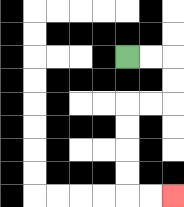{'start': '[5, 2]', 'end': '[7, 8]', 'path_directions': 'R,R,D,D,L,L,D,D,D,D,R,R', 'path_coordinates': '[[5, 2], [6, 2], [7, 2], [7, 3], [7, 4], [6, 4], [5, 4], [5, 5], [5, 6], [5, 7], [5, 8], [6, 8], [7, 8]]'}